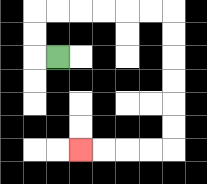{'start': '[2, 2]', 'end': '[3, 6]', 'path_directions': 'L,U,U,R,R,R,R,R,R,D,D,D,D,D,D,L,L,L,L', 'path_coordinates': '[[2, 2], [1, 2], [1, 1], [1, 0], [2, 0], [3, 0], [4, 0], [5, 0], [6, 0], [7, 0], [7, 1], [7, 2], [7, 3], [7, 4], [7, 5], [7, 6], [6, 6], [5, 6], [4, 6], [3, 6]]'}